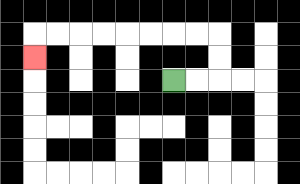{'start': '[7, 3]', 'end': '[1, 2]', 'path_directions': 'R,R,U,U,L,L,L,L,L,L,L,L,D', 'path_coordinates': '[[7, 3], [8, 3], [9, 3], [9, 2], [9, 1], [8, 1], [7, 1], [6, 1], [5, 1], [4, 1], [3, 1], [2, 1], [1, 1], [1, 2]]'}